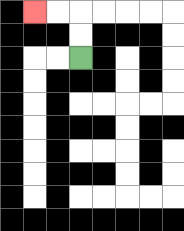{'start': '[3, 2]', 'end': '[1, 0]', 'path_directions': 'U,U,L,L', 'path_coordinates': '[[3, 2], [3, 1], [3, 0], [2, 0], [1, 0]]'}